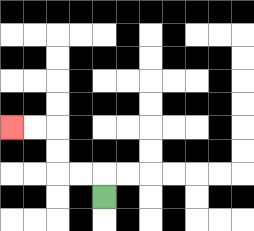{'start': '[4, 8]', 'end': '[0, 5]', 'path_directions': 'U,L,L,U,U,L,L', 'path_coordinates': '[[4, 8], [4, 7], [3, 7], [2, 7], [2, 6], [2, 5], [1, 5], [0, 5]]'}